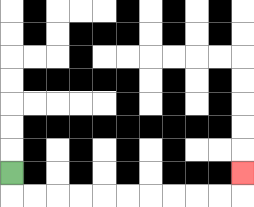{'start': '[0, 7]', 'end': '[10, 7]', 'path_directions': 'D,R,R,R,R,R,R,R,R,R,R,U', 'path_coordinates': '[[0, 7], [0, 8], [1, 8], [2, 8], [3, 8], [4, 8], [5, 8], [6, 8], [7, 8], [8, 8], [9, 8], [10, 8], [10, 7]]'}